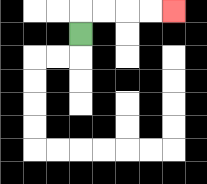{'start': '[3, 1]', 'end': '[7, 0]', 'path_directions': 'U,R,R,R,R', 'path_coordinates': '[[3, 1], [3, 0], [4, 0], [5, 0], [6, 0], [7, 0]]'}